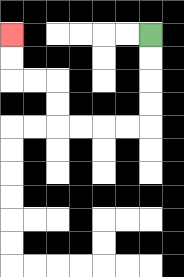{'start': '[6, 1]', 'end': '[0, 1]', 'path_directions': 'D,D,D,D,L,L,L,L,U,U,L,L,U,U', 'path_coordinates': '[[6, 1], [6, 2], [6, 3], [6, 4], [6, 5], [5, 5], [4, 5], [3, 5], [2, 5], [2, 4], [2, 3], [1, 3], [0, 3], [0, 2], [0, 1]]'}